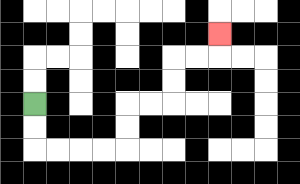{'start': '[1, 4]', 'end': '[9, 1]', 'path_directions': 'D,D,R,R,R,R,U,U,R,R,U,U,R,R,U', 'path_coordinates': '[[1, 4], [1, 5], [1, 6], [2, 6], [3, 6], [4, 6], [5, 6], [5, 5], [5, 4], [6, 4], [7, 4], [7, 3], [7, 2], [8, 2], [9, 2], [9, 1]]'}